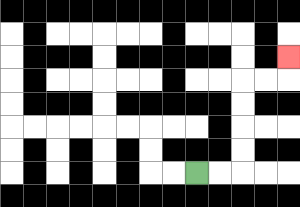{'start': '[8, 7]', 'end': '[12, 2]', 'path_directions': 'R,R,U,U,U,U,R,R,U', 'path_coordinates': '[[8, 7], [9, 7], [10, 7], [10, 6], [10, 5], [10, 4], [10, 3], [11, 3], [12, 3], [12, 2]]'}